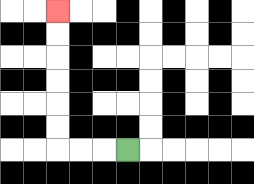{'start': '[5, 6]', 'end': '[2, 0]', 'path_directions': 'L,L,L,U,U,U,U,U,U', 'path_coordinates': '[[5, 6], [4, 6], [3, 6], [2, 6], [2, 5], [2, 4], [2, 3], [2, 2], [2, 1], [2, 0]]'}